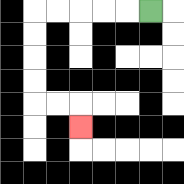{'start': '[6, 0]', 'end': '[3, 5]', 'path_directions': 'L,L,L,L,L,D,D,D,D,R,R,D', 'path_coordinates': '[[6, 0], [5, 0], [4, 0], [3, 0], [2, 0], [1, 0], [1, 1], [1, 2], [1, 3], [1, 4], [2, 4], [3, 4], [3, 5]]'}